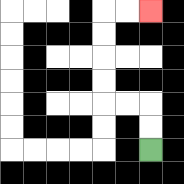{'start': '[6, 6]', 'end': '[6, 0]', 'path_directions': 'U,U,L,L,U,U,U,U,R,R', 'path_coordinates': '[[6, 6], [6, 5], [6, 4], [5, 4], [4, 4], [4, 3], [4, 2], [4, 1], [4, 0], [5, 0], [6, 0]]'}